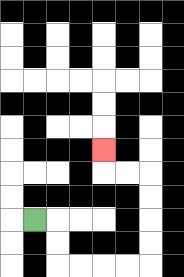{'start': '[1, 9]', 'end': '[4, 6]', 'path_directions': 'R,D,D,R,R,R,R,U,U,U,U,L,L,U', 'path_coordinates': '[[1, 9], [2, 9], [2, 10], [2, 11], [3, 11], [4, 11], [5, 11], [6, 11], [6, 10], [6, 9], [6, 8], [6, 7], [5, 7], [4, 7], [4, 6]]'}